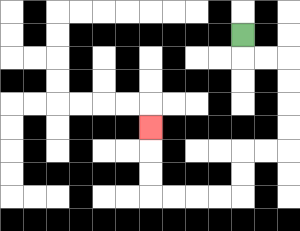{'start': '[10, 1]', 'end': '[6, 5]', 'path_directions': 'D,R,R,D,D,D,D,L,L,D,D,L,L,L,L,U,U,U', 'path_coordinates': '[[10, 1], [10, 2], [11, 2], [12, 2], [12, 3], [12, 4], [12, 5], [12, 6], [11, 6], [10, 6], [10, 7], [10, 8], [9, 8], [8, 8], [7, 8], [6, 8], [6, 7], [6, 6], [6, 5]]'}